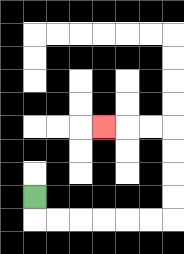{'start': '[1, 8]', 'end': '[4, 5]', 'path_directions': 'D,R,R,R,R,R,R,U,U,U,U,L,L,L', 'path_coordinates': '[[1, 8], [1, 9], [2, 9], [3, 9], [4, 9], [5, 9], [6, 9], [7, 9], [7, 8], [7, 7], [7, 6], [7, 5], [6, 5], [5, 5], [4, 5]]'}